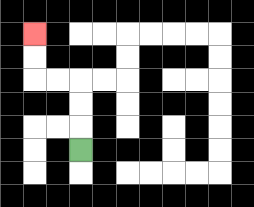{'start': '[3, 6]', 'end': '[1, 1]', 'path_directions': 'U,U,U,L,L,U,U', 'path_coordinates': '[[3, 6], [3, 5], [3, 4], [3, 3], [2, 3], [1, 3], [1, 2], [1, 1]]'}